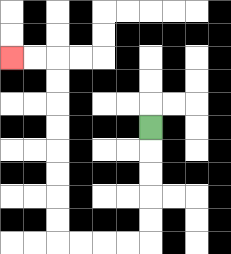{'start': '[6, 5]', 'end': '[0, 2]', 'path_directions': 'D,D,D,D,D,L,L,L,L,U,U,U,U,U,U,U,U,L,L', 'path_coordinates': '[[6, 5], [6, 6], [6, 7], [6, 8], [6, 9], [6, 10], [5, 10], [4, 10], [3, 10], [2, 10], [2, 9], [2, 8], [2, 7], [2, 6], [2, 5], [2, 4], [2, 3], [2, 2], [1, 2], [0, 2]]'}